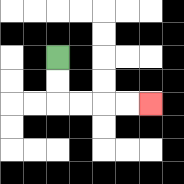{'start': '[2, 2]', 'end': '[6, 4]', 'path_directions': 'D,D,R,R,R,R', 'path_coordinates': '[[2, 2], [2, 3], [2, 4], [3, 4], [4, 4], [5, 4], [6, 4]]'}